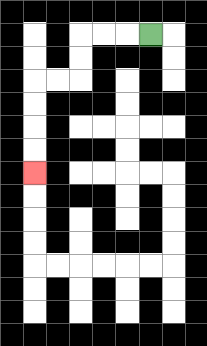{'start': '[6, 1]', 'end': '[1, 7]', 'path_directions': 'L,L,L,D,D,L,L,D,D,D,D', 'path_coordinates': '[[6, 1], [5, 1], [4, 1], [3, 1], [3, 2], [3, 3], [2, 3], [1, 3], [1, 4], [1, 5], [1, 6], [1, 7]]'}